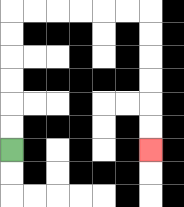{'start': '[0, 6]', 'end': '[6, 6]', 'path_directions': 'U,U,U,U,U,U,R,R,R,R,R,R,D,D,D,D,D,D', 'path_coordinates': '[[0, 6], [0, 5], [0, 4], [0, 3], [0, 2], [0, 1], [0, 0], [1, 0], [2, 0], [3, 0], [4, 0], [5, 0], [6, 0], [6, 1], [6, 2], [6, 3], [6, 4], [6, 5], [6, 6]]'}